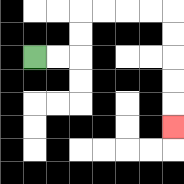{'start': '[1, 2]', 'end': '[7, 5]', 'path_directions': 'R,R,U,U,R,R,R,R,D,D,D,D,D', 'path_coordinates': '[[1, 2], [2, 2], [3, 2], [3, 1], [3, 0], [4, 0], [5, 0], [6, 0], [7, 0], [7, 1], [7, 2], [7, 3], [7, 4], [7, 5]]'}